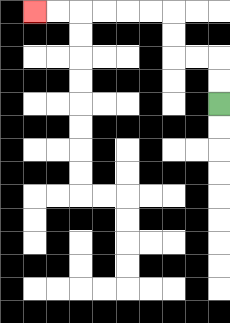{'start': '[9, 4]', 'end': '[1, 0]', 'path_directions': 'U,U,L,L,U,U,L,L,L,L,L,L', 'path_coordinates': '[[9, 4], [9, 3], [9, 2], [8, 2], [7, 2], [7, 1], [7, 0], [6, 0], [5, 0], [4, 0], [3, 0], [2, 0], [1, 0]]'}